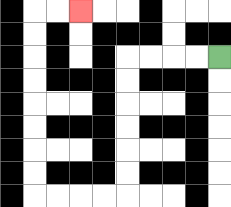{'start': '[9, 2]', 'end': '[3, 0]', 'path_directions': 'L,L,L,L,D,D,D,D,D,D,L,L,L,L,U,U,U,U,U,U,U,U,R,R', 'path_coordinates': '[[9, 2], [8, 2], [7, 2], [6, 2], [5, 2], [5, 3], [5, 4], [5, 5], [5, 6], [5, 7], [5, 8], [4, 8], [3, 8], [2, 8], [1, 8], [1, 7], [1, 6], [1, 5], [1, 4], [1, 3], [1, 2], [1, 1], [1, 0], [2, 0], [3, 0]]'}